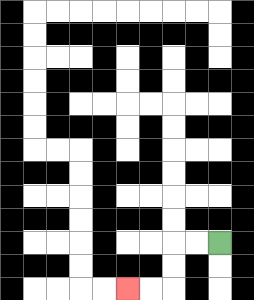{'start': '[9, 10]', 'end': '[5, 12]', 'path_directions': 'L,L,D,D,L,L', 'path_coordinates': '[[9, 10], [8, 10], [7, 10], [7, 11], [7, 12], [6, 12], [5, 12]]'}